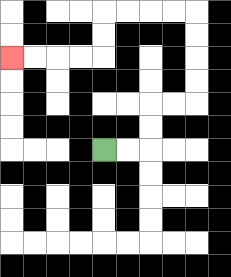{'start': '[4, 6]', 'end': '[0, 2]', 'path_directions': 'R,R,U,U,R,R,U,U,U,U,L,L,L,L,D,D,L,L,L,L', 'path_coordinates': '[[4, 6], [5, 6], [6, 6], [6, 5], [6, 4], [7, 4], [8, 4], [8, 3], [8, 2], [8, 1], [8, 0], [7, 0], [6, 0], [5, 0], [4, 0], [4, 1], [4, 2], [3, 2], [2, 2], [1, 2], [0, 2]]'}